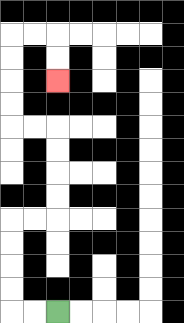{'start': '[2, 13]', 'end': '[2, 3]', 'path_directions': 'L,L,U,U,U,U,R,R,U,U,U,U,L,L,U,U,U,U,R,R,D,D', 'path_coordinates': '[[2, 13], [1, 13], [0, 13], [0, 12], [0, 11], [0, 10], [0, 9], [1, 9], [2, 9], [2, 8], [2, 7], [2, 6], [2, 5], [1, 5], [0, 5], [0, 4], [0, 3], [0, 2], [0, 1], [1, 1], [2, 1], [2, 2], [2, 3]]'}